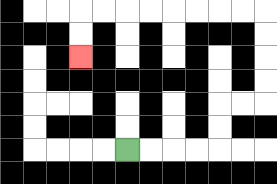{'start': '[5, 6]', 'end': '[3, 2]', 'path_directions': 'R,R,R,R,U,U,R,R,U,U,U,U,L,L,L,L,L,L,L,L,D,D', 'path_coordinates': '[[5, 6], [6, 6], [7, 6], [8, 6], [9, 6], [9, 5], [9, 4], [10, 4], [11, 4], [11, 3], [11, 2], [11, 1], [11, 0], [10, 0], [9, 0], [8, 0], [7, 0], [6, 0], [5, 0], [4, 0], [3, 0], [3, 1], [3, 2]]'}